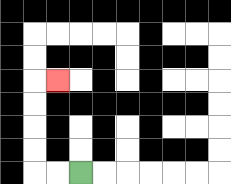{'start': '[3, 7]', 'end': '[2, 3]', 'path_directions': 'L,L,U,U,U,U,R', 'path_coordinates': '[[3, 7], [2, 7], [1, 7], [1, 6], [1, 5], [1, 4], [1, 3], [2, 3]]'}